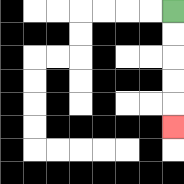{'start': '[7, 0]', 'end': '[7, 5]', 'path_directions': 'D,D,D,D,D', 'path_coordinates': '[[7, 0], [7, 1], [7, 2], [7, 3], [7, 4], [7, 5]]'}